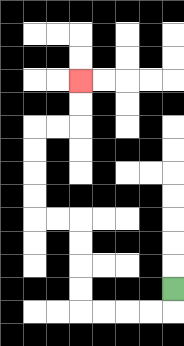{'start': '[7, 12]', 'end': '[3, 3]', 'path_directions': 'D,L,L,L,L,U,U,U,U,L,L,U,U,U,U,R,R,U,U', 'path_coordinates': '[[7, 12], [7, 13], [6, 13], [5, 13], [4, 13], [3, 13], [3, 12], [3, 11], [3, 10], [3, 9], [2, 9], [1, 9], [1, 8], [1, 7], [1, 6], [1, 5], [2, 5], [3, 5], [3, 4], [3, 3]]'}